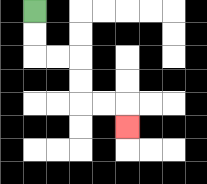{'start': '[1, 0]', 'end': '[5, 5]', 'path_directions': 'D,D,R,R,D,D,R,R,D', 'path_coordinates': '[[1, 0], [1, 1], [1, 2], [2, 2], [3, 2], [3, 3], [3, 4], [4, 4], [5, 4], [5, 5]]'}